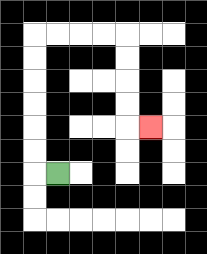{'start': '[2, 7]', 'end': '[6, 5]', 'path_directions': 'L,U,U,U,U,U,U,R,R,R,R,D,D,D,D,R', 'path_coordinates': '[[2, 7], [1, 7], [1, 6], [1, 5], [1, 4], [1, 3], [1, 2], [1, 1], [2, 1], [3, 1], [4, 1], [5, 1], [5, 2], [5, 3], [5, 4], [5, 5], [6, 5]]'}